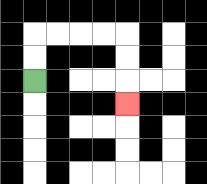{'start': '[1, 3]', 'end': '[5, 4]', 'path_directions': 'U,U,R,R,R,R,D,D,D', 'path_coordinates': '[[1, 3], [1, 2], [1, 1], [2, 1], [3, 1], [4, 1], [5, 1], [5, 2], [5, 3], [5, 4]]'}